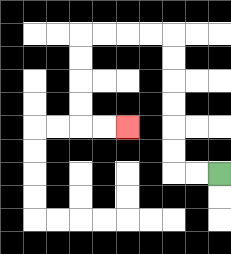{'start': '[9, 7]', 'end': '[5, 5]', 'path_directions': 'L,L,U,U,U,U,U,U,L,L,L,L,D,D,D,D,R,R', 'path_coordinates': '[[9, 7], [8, 7], [7, 7], [7, 6], [7, 5], [7, 4], [7, 3], [7, 2], [7, 1], [6, 1], [5, 1], [4, 1], [3, 1], [3, 2], [3, 3], [3, 4], [3, 5], [4, 5], [5, 5]]'}